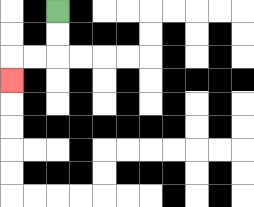{'start': '[2, 0]', 'end': '[0, 3]', 'path_directions': 'D,D,L,L,D', 'path_coordinates': '[[2, 0], [2, 1], [2, 2], [1, 2], [0, 2], [0, 3]]'}